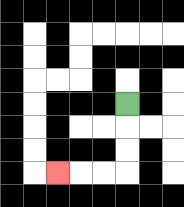{'start': '[5, 4]', 'end': '[2, 7]', 'path_directions': 'D,D,D,L,L,L', 'path_coordinates': '[[5, 4], [5, 5], [5, 6], [5, 7], [4, 7], [3, 7], [2, 7]]'}